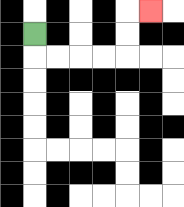{'start': '[1, 1]', 'end': '[6, 0]', 'path_directions': 'D,R,R,R,R,U,U,R', 'path_coordinates': '[[1, 1], [1, 2], [2, 2], [3, 2], [4, 2], [5, 2], [5, 1], [5, 0], [6, 0]]'}